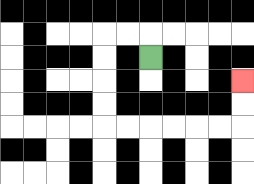{'start': '[6, 2]', 'end': '[10, 3]', 'path_directions': 'U,L,L,D,D,D,D,R,R,R,R,R,R,U,U', 'path_coordinates': '[[6, 2], [6, 1], [5, 1], [4, 1], [4, 2], [4, 3], [4, 4], [4, 5], [5, 5], [6, 5], [7, 5], [8, 5], [9, 5], [10, 5], [10, 4], [10, 3]]'}